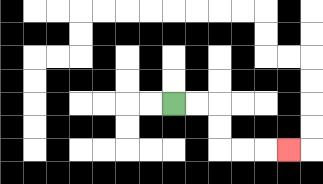{'start': '[7, 4]', 'end': '[12, 6]', 'path_directions': 'R,R,D,D,R,R,R', 'path_coordinates': '[[7, 4], [8, 4], [9, 4], [9, 5], [9, 6], [10, 6], [11, 6], [12, 6]]'}